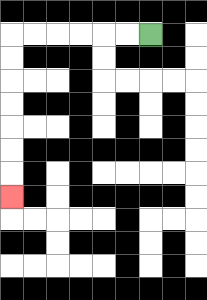{'start': '[6, 1]', 'end': '[0, 8]', 'path_directions': 'L,L,L,L,L,L,D,D,D,D,D,D,D', 'path_coordinates': '[[6, 1], [5, 1], [4, 1], [3, 1], [2, 1], [1, 1], [0, 1], [0, 2], [0, 3], [0, 4], [0, 5], [0, 6], [0, 7], [0, 8]]'}